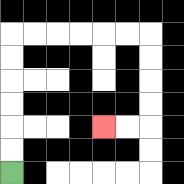{'start': '[0, 7]', 'end': '[4, 5]', 'path_directions': 'U,U,U,U,U,U,R,R,R,R,R,R,D,D,D,D,L,L', 'path_coordinates': '[[0, 7], [0, 6], [0, 5], [0, 4], [0, 3], [0, 2], [0, 1], [1, 1], [2, 1], [3, 1], [4, 1], [5, 1], [6, 1], [6, 2], [6, 3], [6, 4], [6, 5], [5, 5], [4, 5]]'}